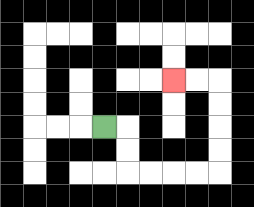{'start': '[4, 5]', 'end': '[7, 3]', 'path_directions': 'R,D,D,R,R,R,R,U,U,U,U,L,L', 'path_coordinates': '[[4, 5], [5, 5], [5, 6], [5, 7], [6, 7], [7, 7], [8, 7], [9, 7], [9, 6], [9, 5], [9, 4], [9, 3], [8, 3], [7, 3]]'}